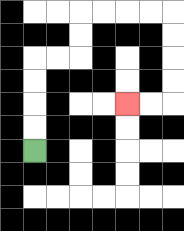{'start': '[1, 6]', 'end': '[5, 4]', 'path_directions': 'U,U,U,U,R,R,U,U,R,R,R,R,D,D,D,D,L,L', 'path_coordinates': '[[1, 6], [1, 5], [1, 4], [1, 3], [1, 2], [2, 2], [3, 2], [3, 1], [3, 0], [4, 0], [5, 0], [6, 0], [7, 0], [7, 1], [7, 2], [7, 3], [7, 4], [6, 4], [5, 4]]'}